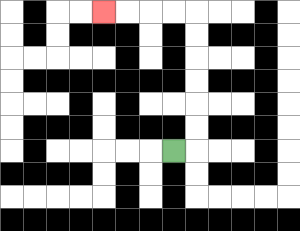{'start': '[7, 6]', 'end': '[4, 0]', 'path_directions': 'R,U,U,U,U,U,U,L,L,L,L', 'path_coordinates': '[[7, 6], [8, 6], [8, 5], [8, 4], [8, 3], [8, 2], [8, 1], [8, 0], [7, 0], [6, 0], [5, 0], [4, 0]]'}